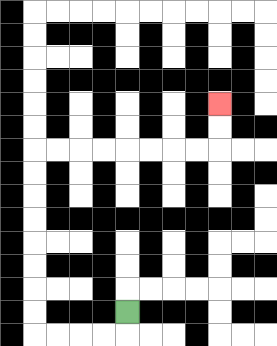{'start': '[5, 13]', 'end': '[9, 4]', 'path_directions': 'D,L,L,L,L,U,U,U,U,U,U,U,U,R,R,R,R,R,R,R,R,U,U', 'path_coordinates': '[[5, 13], [5, 14], [4, 14], [3, 14], [2, 14], [1, 14], [1, 13], [1, 12], [1, 11], [1, 10], [1, 9], [1, 8], [1, 7], [1, 6], [2, 6], [3, 6], [4, 6], [5, 6], [6, 6], [7, 6], [8, 6], [9, 6], [9, 5], [9, 4]]'}